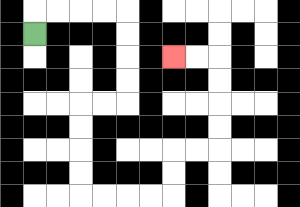{'start': '[1, 1]', 'end': '[7, 2]', 'path_directions': 'U,R,R,R,R,D,D,D,D,L,L,D,D,D,D,R,R,R,R,U,U,R,R,U,U,U,U,L,L', 'path_coordinates': '[[1, 1], [1, 0], [2, 0], [3, 0], [4, 0], [5, 0], [5, 1], [5, 2], [5, 3], [5, 4], [4, 4], [3, 4], [3, 5], [3, 6], [3, 7], [3, 8], [4, 8], [5, 8], [6, 8], [7, 8], [7, 7], [7, 6], [8, 6], [9, 6], [9, 5], [9, 4], [9, 3], [9, 2], [8, 2], [7, 2]]'}